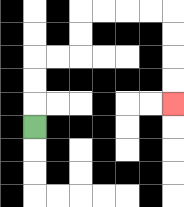{'start': '[1, 5]', 'end': '[7, 4]', 'path_directions': 'U,U,U,R,R,U,U,R,R,R,R,D,D,D,D', 'path_coordinates': '[[1, 5], [1, 4], [1, 3], [1, 2], [2, 2], [3, 2], [3, 1], [3, 0], [4, 0], [5, 0], [6, 0], [7, 0], [7, 1], [7, 2], [7, 3], [7, 4]]'}